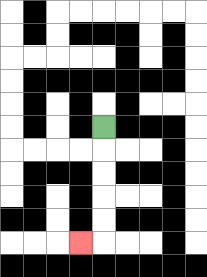{'start': '[4, 5]', 'end': '[3, 10]', 'path_directions': 'D,D,D,D,D,L', 'path_coordinates': '[[4, 5], [4, 6], [4, 7], [4, 8], [4, 9], [4, 10], [3, 10]]'}